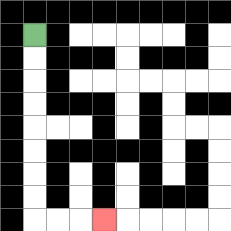{'start': '[1, 1]', 'end': '[4, 9]', 'path_directions': 'D,D,D,D,D,D,D,D,R,R,R', 'path_coordinates': '[[1, 1], [1, 2], [1, 3], [1, 4], [1, 5], [1, 6], [1, 7], [1, 8], [1, 9], [2, 9], [3, 9], [4, 9]]'}